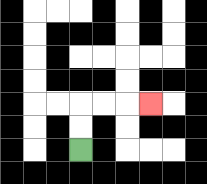{'start': '[3, 6]', 'end': '[6, 4]', 'path_directions': 'U,U,R,R,R', 'path_coordinates': '[[3, 6], [3, 5], [3, 4], [4, 4], [5, 4], [6, 4]]'}